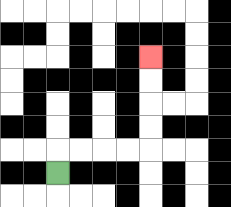{'start': '[2, 7]', 'end': '[6, 2]', 'path_directions': 'U,R,R,R,R,U,U,U,U', 'path_coordinates': '[[2, 7], [2, 6], [3, 6], [4, 6], [5, 6], [6, 6], [6, 5], [6, 4], [6, 3], [6, 2]]'}